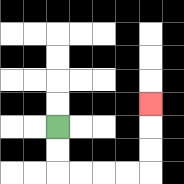{'start': '[2, 5]', 'end': '[6, 4]', 'path_directions': 'D,D,R,R,R,R,U,U,U', 'path_coordinates': '[[2, 5], [2, 6], [2, 7], [3, 7], [4, 7], [5, 7], [6, 7], [6, 6], [6, 5], [6, 4]]'}